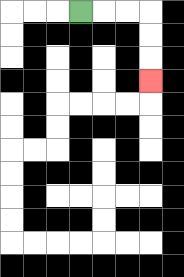{'start': '[3, 0]', 'end': '[6, 3]', 'path_directions': 'R,R,R,D,D,D', 'path_coordinates': '[[3, 0], [4, 0], [5, 0], [6, 0], [6, 1], [6, 2], [6, 3]]'}